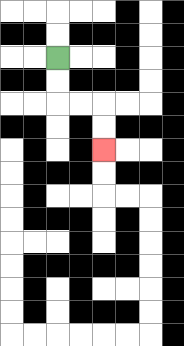{'start': '[2, 2]', 'end': '[4, 6]', 'path_directions': 'D,D,R,R,D,D', 'path_coordinates': '[[2, 2], [2, 3], [2, 4], [3, 4], [4, 4], [4, 5], [4, 6]]'}